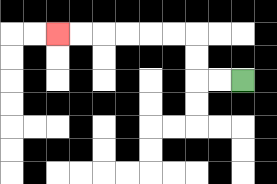{'start': '[10, 3]', 'end': '[2, 1]', 'path_directions': 'L,L,U,U,L,L,L,L,L,L', 'path_coordinates': '[[10, 3], [9, 3], [8, 3], [8, 2], [8, 1], [7, 1], [6, 1], [5, 1], [4, 1], [3, 1], [2, 1]]'}